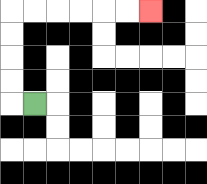{'start': '[1, 4]', 'end': '[6, 0]', 'path_directions': 'L,U,U,U,U,R,R,R,R,R,R', 'path_coordinates': '[[1, 4], [0, 4], [0, 3], [0, 2], [0, 1], [0, 0], [1, 0], [2, 0], [3, 0], [4, 0], [5, 0], [6, 0]]'}